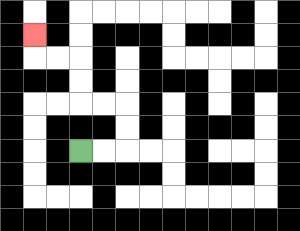{'start': '[3, 6]', 'end': '[1, 1]', 'path_directions': 'R,R,U,U,L,L,U,U,L,L,U', 'path_coordinates': '[[3, 6], [4, 6], [5, 6], [5, 5], [5, 4], [4, 4], [3, 4], [3, 3], [3, 2], [2, 2], [1, 2], [1, 1]]'}